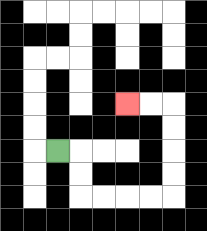{'start': '[2, 6]', 'end': '[5, 4]', 'path_directions': 'R,D,D,R,R,R,R,U,U,U,U,L,L', 'path_coordinates': '[[2, 6], [3, 6], [3, 7], [3, 8], [4, 8], [5, 8], [6, 8], [7, 8], [7, 7], [7, 6], [7, 5], [7, 4], [6, 4], [5, 4]]'}